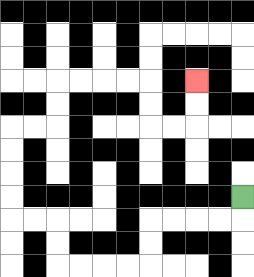{'start': '[10, 8]', 'end': '[8, 3]', 'path_directions': 'D,L,L,L,L,D,D,L,L,L,L,U,U,L,L,U,U,U,U,R,R,U,U,R,R,R,R,D,D,R,R,U,U', 'path_coordinates': '[[10, 8], [10, 9], [9, 9], [8, 9], [7, 9], [6, 9], [6, 10], [6, 11], [5, 11], [4, 11], [3, 11], [2, 11], [2, 10], [2, 9], [1, 9], [0, 9], [0, 8], [0, 7], [0, 6], [0, 5], [1, 5], [2, 5], [2, 4], [2, 3], [3, 3], [4, 3], [5, 3], [6, 3], [6, 4], [6, 5], [7, 5], [8, 5], [8, 4], [8, 3]]'}